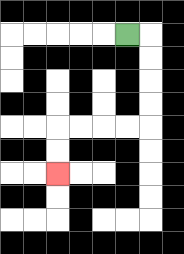{'start': '[5, 1]', 'end': '[2, 7]', 'path_directions': 'R,D,D,D,D,L,L,L,L,D,D', 'path_coordinates': '[[5, 1], [6, 1], [6, 2], [6, 3], [6, 4], [6, 5], [5, 5], [4, 5], [3, 5], [2, 5], [2, 6], [2, 7]]'}